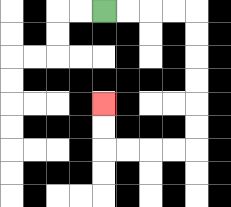{'start': '[4, 0]', 'end': '[4, 4]', 'path_directions': 'R,R,R,R,D,D,D,D,D,D,L,L,L,L,U,U', 'path_coordinates': '[[4, 0], [5, 0], [6, 0], [7, 0], [8, 0], [8, 1], [8, 2], [8, 3], [8, 4], [8, 5], [8, 6], [7, 6], [6, 6], [5, 6], [4, 6], [4, 5], [4, 4]]'}